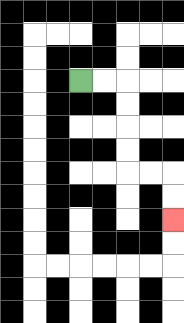{'start': '[3, 3]', 'end': '[7, 9]', 'path_directions': 'R,R,D,D,D,D,R,R,D,D', 'path_coordinates': '[[3, 3], [4, 3], [5, 3], [5, 4], [5, 5], [5, 6], [5, 7], [6, 7], [7, 7], [7, 8], [7, 9]]'}